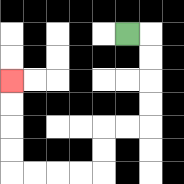{'start': '[5, 1]', 'end': '[0, 3]', 'path_directions': 'R,D,D,D,D,L,L,D,D,L,L,L,L,U,U,U,U', 'path_coordinates': '[[5, 1], [6, 1], [6, 2], [6, 3], [6, 4], [6, 5], [5, 5], [4, 5], [4, 6], [4, 7], [3, 7], [2, 7], [1, 7], [0, 7], [0, 6], [0, 5], [0, 4], [0, 3]]'}